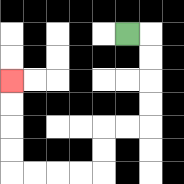{'start': '[5, 1]', 'end': '[0, 3]', 'path_directions': 'R,D,D,D,D,L,L,D,D,L,L,L,L,U,U,U,U', 'path_coordinates': '[[5, 1], [6, 1], [6, 2], [6, 3], [6, 4], [6, 5], [5, 5], [4, 5], [4, 6], [4, 7], [3, 7], [2, 7], [1, 7], [0, 7], [0, 6], [0, 5], [0, 4], [0, 3]]'}